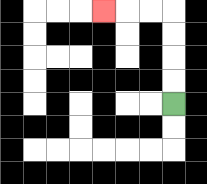{'start': '[7, 4]', 'end': '[4, 0]', 'path_directions': 'U,U,U,U,L,L,L', 'path_coordinates': '[[7, 4], [7, 3], [7, 2], [7, 1], [7, 0], [6, 0], [5, 0], [4, 0]]'}